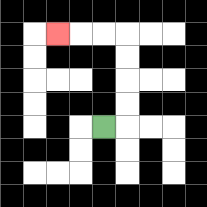{'start': '[4, 5]', 'end': '[2, 1]', 'path_directions': 'R,U,U,U,U,L,L,L', 'path_coordinates': '[[4, 5], [5, 5], [5, 4], [5, 3], [5, 2], [5, 1], [4, 1], [3, 1], [2, 1]]'}